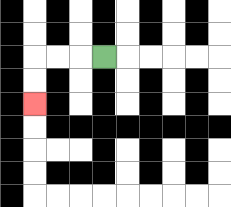{'start': '[4, 2]', 'end': '[1, 4]', 'path_directions': 'L,L,L,D,D', 'path_coordinates': '[[4, 2], [3, 2], [2, 2], [1, 2], [1, 3], [1, 4]]'}